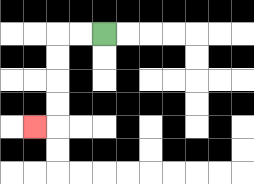{'start': '[4, 1]', 'end': '[1, 5]', 'path_directions': 'L,L,D,D,D,D,L', 'path_coordinates': '[[4, 1], [3, 1], [2, 1], [2, 2], [2, 3], [2, 4], [2, 5], [1, 5]]'}